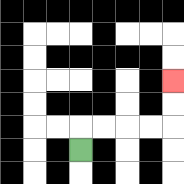{'start': '[3, 6]', 'end': '[7, 3]', 'path_directions': 'U,R,R,R,R,U,U', 'path_coordinates': '[[3, 6], [3, 5], [4, 5], [5, 5], [6, 5], [7, 5], [7, 4], [7, 3]]'}